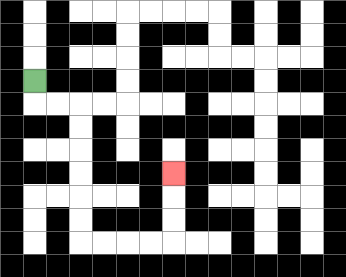{'start': '[1, 3]', 'end': '[7, 7]', 'path_directions': 'D,R,R,D,D,D,D,D,D,R,R,R,R,U,U,U', 'path_coordinates': '[[1, 3], [1, 4], [2, 4], [3, 4], [3, 5], [3, 6], [3, 7], [3, 8], [3, 9], [3, 10], [4, 10], [5, 10], [6, 10], [7, 10], [7, 9], [7, 8], [7, 7]]'}